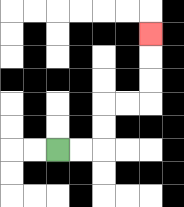{'start': '[2, 6]', 'end': '[6, 1]', 'path_directions': 'R,R,U,U,R,R,U,U,U', 'path_coordinates': '[[2, 6], [3, 6], [4, 6], [4, 5], [4, 4], [5, 4], [6, 4], [6, 3], [6, 2], [6, 1]]'}